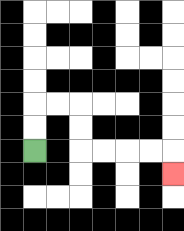{'start': '[1, 6]', 'end': '[7, 7]', 'path_directions': 'U,U,R,R,D,D,R,R,R,R,D', 'path_coordinates': '[[1, 6], [1, 5], [1, 4], [2, 4], [3, 4], [3, 5], [3, 6], [4, 6], [5, 6], [6, 6], [7, 6], [7, 7]]'}